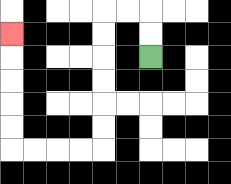{'start': '[6, 2]', 'end': '[0, 1]', 'path_directions': 'U,U,L,L,D,D,D,D,D,D,L,L,L,L,U,U,U,U,U', 'path_coordinates': '[[6, 2], [6, 1], [6, 0], [5, 0], [4, 0], [4, 1], [4, 2], [4, 3], [4, 4], [4, 5], [4, 6], [3, 6], [2, 6], [1, 6], [0, 6], [0, 5], [0, 4], [0, 3], [0, 2], [0, 1]]'}